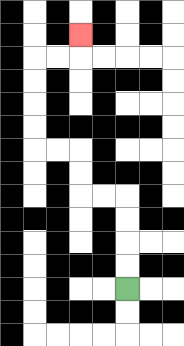{'start': '[5, 12]', 'end': '[3, 1]', 'path_directions': 'U,U,U,U,L,L,U,U,L,L,U,U,U,U,R,R,U', 'path_coordinates': '[[5, 12], [5, 11], [5, 10], [5, 9], [5, 8], [4, 8], [3, 8], [3, 7], [3, 6], [2, 6], [1, 6], [1, 5], [1, 4], [1, 3], [1, 2], [2, 2], [3, 2], [3, 1]]'}